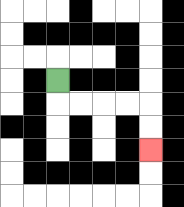{'start': '[2, 3]', 'end': '[6, 6]', 'path_directions': 'D,R,R,R,R,D,D', 'path_coordinates': '[[2, 3], [2, 4], [3, 4], [4, 4], [5, 4], [6, 4], [6, 5], [6, 6]]'}